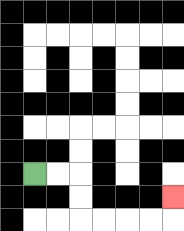{'start': '[1, 7]', 'end': '[7, 8]', 'path_directions': 'R,R,D,D,R,R,R,R,U', 'path_coordinates': '[[1, 7], [2, 7], [3, 7], [3, 8], [3, 9], [4, 9], [5, 9], [6, 9], [7, 9], [7, 8]]'}